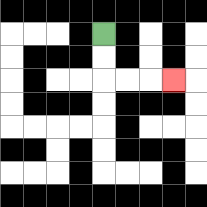{'start': '[4, 1]', 'end': '[7, 3]', 'path_directions': 'D,D,R,R,R', 'path_coordinates': '[[4, 1], [4, 2], [4, 3], [5, 3], [6, 3], [7, 3]]'}